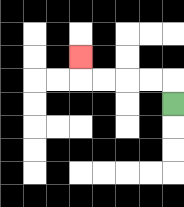{'start': '[7, 4]', 'end': '[3, 2]', 'path_directions': 'U,L,L,L,L,U', 'path_coordinates': '[[7, 4], [7, 3], [6, 3], [5, 3], [4, 3], [3, 3], [3, 2]]'}